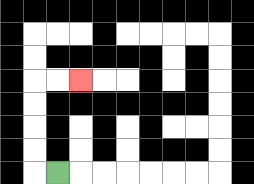{'start': '[2, 7]', 'end': '[3, 3]', 'path_directions': 'L,U,U,U,U,R,R', 'path_coordinates': '[[2, 7], [1, 7], [1, 6], [1, 5], [1, 4], [1, 3], [2, 3], [3, 3]]'}